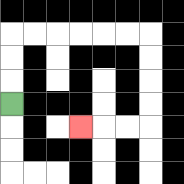{'start': '[0, 4]', 'end': '[3, 5]', 'path_directions': 'U,U,U,R,R,R,R,R,R,D,D,D,D,L,L,L', 'path_coordinates': '[[0, 4], [0, 3], [0, 2], [0, 1], [1, 1], [2, 1], [3, 1], [4, 1], [5, 1], [6, 1], [6, 2], [6, 3], [6, 4], [6, 5], [5, 5], [4, 5], [3, 5]]'}